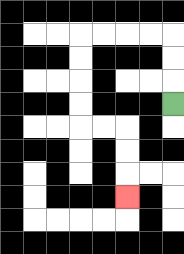{'start': '[7, 4]', 'end': '[5, 8]', 'path_directions': 'U,U,U,L,L,L,L,D,D,D,D,R,R,D,D,D', 'path_coordinates': '[[7, 4], [7, 3], [7, 2], [7, 1], [6, 1], [5, 1], [4, 1], [3, 1], [3, 2], [3, 3], [3, 4], [3, 5], [4, 5], [5, 5], [5, 6], [5, 7], [5, 8]]'}